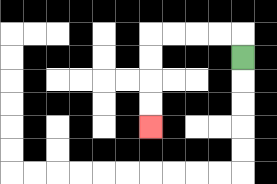{'start': '[10, 2]', 'end': '[6, 5]', 'path_directions': 'U,L,L,L,L,D,D,D,D', 'path_coordinates': '[[10, 2], [10, 1], [9, 1], [8, 1], [7, 1], [6, 1], [6, 2], [6, 3], [6, 4], [6, 5]]'}